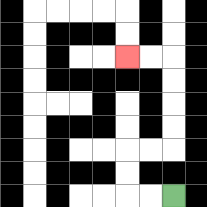{'start': '[7, 8]', 'end': '[5, 2]', 'path_directions': 'L,L,U,U,R,R,U,U,U,U,L,L', 'path_coordinates': '[[7, 8], [6, 8], [5, 8], [5, 7], [5, 6], [6, 6], [7, 6], [7, 5], [7, 4], [7, 3], [7, 2], [6, 2], [5, 2]]'}